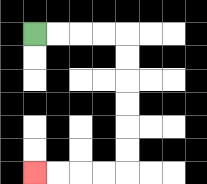{'start': '[1, 1]', 'end': '[1, 7]', 'path_directions': 'R,R,R,R,D,D,D,D,D,D,L,L,L,L', 'path_coordinates': '[[1, 1], [2, 1], [3, 1], [4, 1], [5, 1], [5, 2], [5, 3], [5, 4], [5, 5], [5, 6], [5, 7], [4, 7], [3, 7], [2, 7], [1, 7]]'}